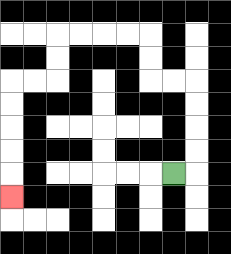{'start': '[7, 7]', 'end': '[0, 8]', 'path_directions': 'R,U,U,U,U,L,L,U,U,L,L,L,L,D,D,L,L,D,D,D,D,D', 'path_coordinates': '[[7, 7], [8, 7], [8, 6], [8, 5], [8, 4], [8, 3], [7, 3], [6, 3], [6, 2], [6, 1], [5, 1], [4, 1], [3, 1], [2, 1], [2, 2], [2, 3], [1, 3], [0, 3], [0, 4], [0, 5], [0, 6], [0, 7], [0, 8]]'}